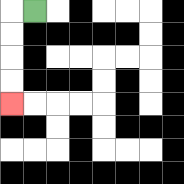{'start': '[1, 0]', 'end': '[0, 4]', 'path_directions': 'L,D,D,D,D', 'path_coordinates': '[[1, 0], [0, 0], [0, 1], [0, 2], [0, 3], [0, 4]]'}